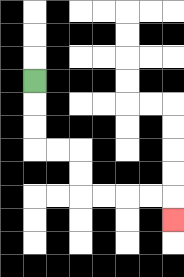{'start': '[1, 3]', 'end': '[7, 9]', 'path_directions': 'D,D,D,R,R,D,D,R,R,R,R,D', 'path_coordinates': '[[1, 3], [1, 4], [1, 5], [1, 6], [2, 6], [3, 6], [3, 7], [3, 8], [4, 8], [5, 8], [6, 8], [7, 8], [7, 9]]'}